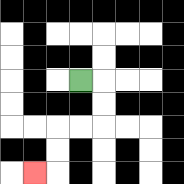{'start': '[3, 3]', 'end': '[1, 7]', 'path_directions': 'R,D,D,L,L,D,D,L', 'path_coordinates': '[[3, 3], [4, 3], [4, 4], [4, 5], [3, 5], [2, 5], [2, 6], [2, 7], [1, 7]]'}